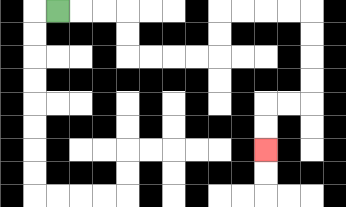{'start': '[2, 0]', 'end': '[11, 6]', 'path_directions': 'R,R,R,D,D,R,R,R,R,U,U,R,R,R,R,D,D,D,D,L,L,D,D', 'path_coordinates': '[[2, 0], [3, 0], [4, 0], [5, 0], [5, 1], [5, 2], [6, 2], [7, 2], [8, 2], [9, 2], [9, 1], [9, 0], [10, 0], [11, 0], [12, 0], [13, 0], [13, 1], [13, 2], [13, 3], [13, 4], [12, 4], [11, 4], [11, 5], [11, 6]]'}